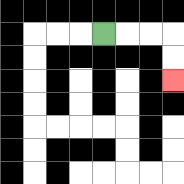{'start': '[4, 1]', 'end': '[7, 3]', 'path_directions': 'R,R,R,D,D', 'path_coordinates': '[[4, 1], [5, 1], [6, 1], [7, 1], [7, 2], [7, 3]]'}